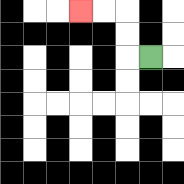{'start': '[6, 2]', 'end': '[3, 0]', 'path_directions': 'L,U,U,L,L', 'path_coordinates': '[[6, 2], [5, 2], [5, 1], [5, 0], [4, 0], [3, 0]]'}